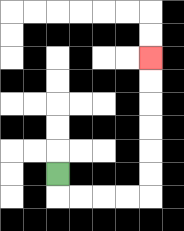{'start': '[2, 7]', 'end': '[6, 2]', 'path_directions': 'D,R,R,R,R,U,U,U,U,U,U', 'path_coordinates': '[[2, 7], [2, 8], [3, 8], [4, 8], [5, 8], [6, 8], [6, 7], [6, 6], [6, 5], [6, 4], [6, 3], [6, 2]]'}